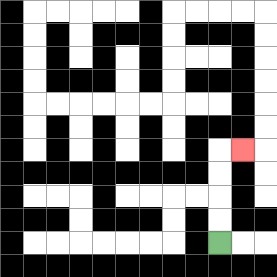{'start': '[9, 10]', 'end': '[10, 6]', 'path_directions': 'U,U,U,U,R', 'path_coordinates': '[[9, 10], [9, 9], [9, 8], [9, 7], [9, 6], [10, 6]]'}